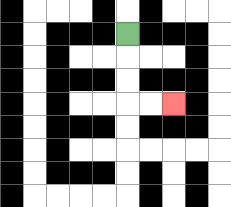{'start': '[5, 1]', 'end': '[7, 4]', 'path_directions': 'D,D,D,R,R', 'path_coordinates': '[[5, 1], [5, 2], [5, 3], [5, 4], [6, 4], [7, 4]]'}